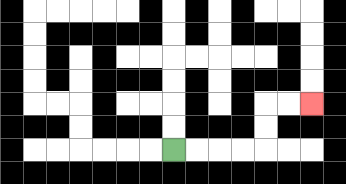{'start': '[7, 6]', 'end': '[13, 4]', 'path_directions': 'R,R,R,R,U,U,R,R', 'path_coordinates': '[[7, 6], [8, 6], [9, 6], [10, 6], [11, 6], [11, 5], [11, 4], [12, 4], [13, 4]]'}